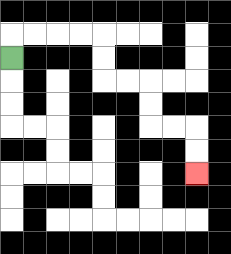{'start': '[0, 2]', 'end': '[8, 7]', 'path_directions': 'U,R,R,R,R,D,D,R,R,D,D,R,R,D,D', 'path_coordinates': '[[0, 2], [0, 1], [1, 1], [2, 1], [3, 1], [4, 1], [4, 2], [4, 3], [5, 3], [6, 3], [6, 4], [6, 5], [7, 5], [8, 5], [8, 6], [8, 7]]'}